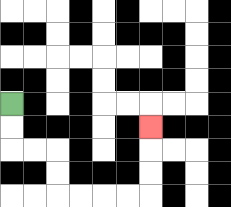{'start': '[0, 4]', 'end': '[6, 5]', 'path_directions': 'D,D,R,R,D,D,R,R,R,R,U,U,U', 'path_coordinates': '[[0, 4], [0, 5], [0, 6], [1, 6], [2, 6], [2, 7], [2, 8], [3, 8], [4, 8], [5, 8], [6, 8], [6, 7], [6, 6], [6, 5]]'}